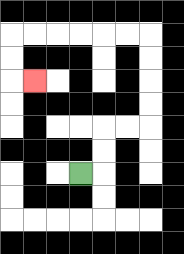{'start': '[3, 7]', 'end': '[1, 3]', 'path_directions': 'R,U,U,R,R,U,U,U,U,L,L,L,L,L,L,D,D,R', 'path_coordinates': '[[3, 7], [4, 7], [4, 6], [4, 5], [5, 5], [6, 5], [6, 4], [6, 3], [6, 2], [6, 1], [5, 1], [4, 1], [3, 1], [2, 1], [1, 1], [0, 1], [0, 2], [0, 3], [1, 3]]'}